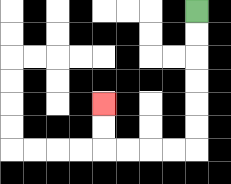{'start': '[8, 0]', 'end': '[4, 4]', 'path_directions': 'D,D,D,D,D,D,L,L,L,L,U,U', 'path_coordinates': '[[8, 0], [8, 1], [8, 2], [8, 3], [8, 4], [8, 5], [8, 6], [7, 6], [6, 6], [5, 6], [4, 6], [4, 5], [4, 4]]'}